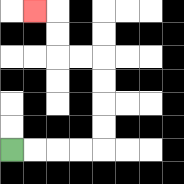{'start': '[0, 6]', 'end': '[1, 0]', 'path_directions': 'R,R,R,R,U,U,U,U,L,L,U,U,L', 'path_coordinates': '[[0, 6], [1, 6], [2, 6], [3, 6], [4, 6], [4, 5], [4, 4], [4, 3], [4, 2], [3, 2], [2, 2], [2, 1], [2, 0], [1, 0]]'}